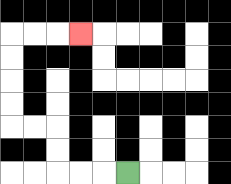{'start': '[5, 7]', 'end': '[3, 1]', 'path_directions': 'L,L,L,U,U,L,L,U,U,U,U,R,R,R', 'path_coordinates': '[[5, 7], [4, 7], [3, 7], [2, 7], [2, 6], [2, 5], [1, 5], [0, 5], [0, 4], [0, 3], [0, 2], [0, 1], [1, 1], [2, 1], [3, 1]]'}